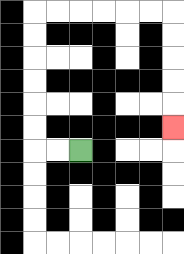{'start': '[3, 6]', 'end': '[7, 5]', 'path_directions': 'L,L,U,U,U,U,U,U,R,R,R,R,R,R,D,D,D,D,D', 'path_coordinates': '[[3, 6], [2, 6], [1, 6], [1, 5], [1, 4], [1, 3], [1, 2], [1, 1], [1, 0], [2, 0], [3, 0], [4, 0], [5, 0], [6, 0], [7, 0], [7, 1], [7, 2], [7, 3], [7, 4], [7, 5]]'}